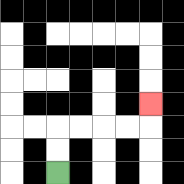{'start': '[2, 7]', 'end': '[6, 4]', 'path_directions': 'U,U,R,R,R,R,U', 'path_coordinates': '[[2, 7], [2, 6], [2, 5], [3, 5], [4, 5], [5, 5], [6, 5], [6, 4]]'}